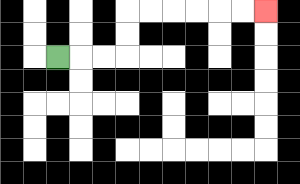{'start': '[2, 2]', 'end': '[11, 0]', 'path_directions': 'R,R,R,U,U,R,R,R,R,R,R', 'path_coordinates': '[[2, 2], [3, 2], [4, 2], [5, 2], [5, 1], [5, 0], [6, 0], [7, 0], [8, 0], [9, 0], [10, 0], [11, 0]]'}